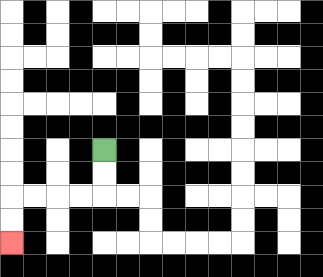{'start': '[4, 6]', 'end': '[0, 10]', 'path_directions': 'D,D,L,L,L,L,D,D', 'path_coordinates': '[[4, 6], [4, 7], [4, 8], [3, 8], [2, 8], [1, 8], [0, 8], [0, 9], [0, 10]]'}